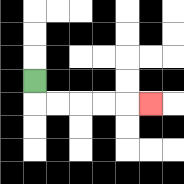{'start': '[1, 3]', 'end': '[6, 4]', 'path_directions': 'D,R,R,R,R,R', 'path_coordinates': '[[1, 3], [1, 4], [2, 4], [3, 4], [4, 4], [5, 4], [6, 4]]'}